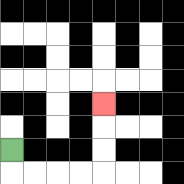{'start': '[0, 6]', 'end': '[4, 4]', 'path_directions': 'D,R,R,R,R,U,U,U', 'path_coordinates': '[[0, 6], [0, 7], [1, 7], [2, 7], [3, 7], [4, 7], [4, 6], [4, 5], [4, 4]]'}